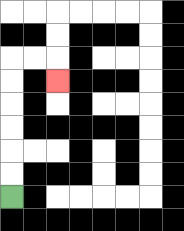{'start': '[0, 8]', 'end': '[2, 3]', 'path_directions': 'U,U,U,U,U,U,R,R,D', 'path_coordinates': '[[0, 8], [0, 7], [0, 6], [0, 5], [0, 4], [0, 3], [0, 2], [1, 2], [2, 2], [2, 3]]'}